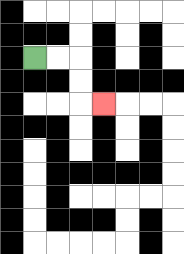{'start': '[1, 2]', 'end': '[4, 4]', 'path_directions': 'R,R,D,D,R', 'path_coordinates': '[[1, 2], [2, 2], [3, 2], [3, 3], [3, 4], [4, 4]]'}